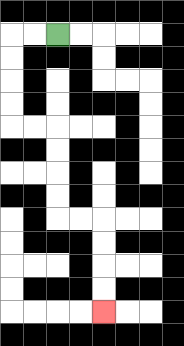{'start': '[2, 1]', 'end': '[4, 13]', 'path_directions': 'L,L,D,D,D,D,R,R,D,D,D,D,R,R,D,D,D,D', 'path_coordinates': '[[2, 1], [1, 1], [0, 1], [0, 2], [0, 3], [0, 4], [0, 5], [1, 5], [2, 5], [2, 6], [2, 7], [2, 8], [2, 9], [3, 9], [4, 9], [4, 10], [4, 11], [4, 12], [4, 13]]'}